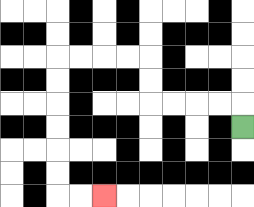{'start': '[10, 5]', 'end': '[4, 8]', 'path_directions': 'U,L,L,L,L,U,U,L,L,L,L,D,D,D,D,D,D,R,R', 'path_coordinates': '[[10, 5], [10, 4], [9, 4], [8, 4], [7, 4], [6, 4], [6, 3], [6, 2], [5, 2], [4, 2], [3, 2], [2, 2], [2, 3], [2, 4], [2, 5], [2, 6], [2, 7], [2, 8], [3, 8], [4, 8]]'}